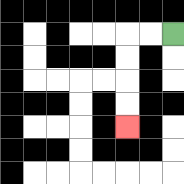{'start': '[7, 1]', 'end': '[5, 5]', 'path_directions': 'L,L,D,D,D,D', 'path_coordinates': '[[7, 1], [6, 1], [5, 1], [5, 2], [5, 3], [5, 4], [5, 5]]'}